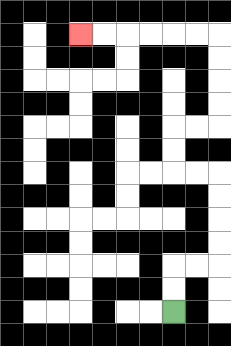{'start': '[7, 13]', 'end': '[3, 1]', 'path_directions': 'U,U,R,R,U,U,U,U,L,L,U,U,R,R,U,U,U,U,L,L,L,L,L,L', 'path_coordinates': '[[7, 13], [7, 12], [7, 11], [8, 11], [9, 11], [9, 10], [9, 9], [9, 8], [9, 7], [8, 7], [7, 7], [7, 6], [7, 5], [8, 5], [9, 5], [9, 4], [9, 3], [9, 2], [9, 1], [8, 1], [7, 1], [6, 1], [5, 1], [4, 1], [3, 1]]'}